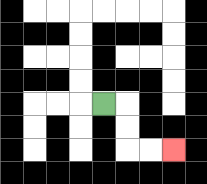{'start': '[4, 4]', 'end': '[7, 6]', 'path_directions': 'R,D,D,R,R', 'path_coordinates': '[[4, 4], [5, 4], [5, 5], [5, 6], [6, 6], [7, 6]]'}